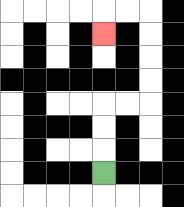{'start': '[4, 7]', 'end': '[4, 1]', 'path_directions': 'U,U,U,R,R,U,U,U,U,L,L,D', 'path_coordinates': '[[4, 7], [4, 6], [4, 5], [4, 4], [5, 4], [6, 4], [6, 3], [6, 2], [6, 1], [6, 0], [5, 0], [4, 0], [4, 1]]'}